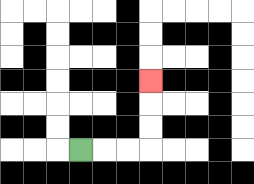{'start': '[3, 6]', 'end': '[6, 3]', 'path_directions': 'R,R,R,U,U,U', 'path_coordinates': '[[3, 6], [4, 6], [5, 6], [6, 6], [6, 5], [6, 4], [6, 3]]'}